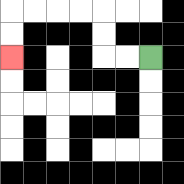{'start': '[6, 2]', 'end': '[0, 2]', 'path_directions': 'L,L,U,U,L,L,L,L,D,D', 'path_coordinates': '[[6, 2], [5, 2], [4, 2], [4, 1], [4, 0], [3, 0], [2, 0], [1, 0], [0, 0], [0, 1], [0, 2]]'}